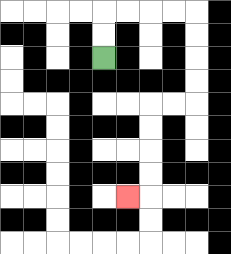{'start': '[4, 2]', 'end': '[5, 8]', 'path_directions': 'U,U,R,R,R,R,D,D,D,D,L,L,D,D,D,D,L', 'path_coordinates': '[[4, 2], [4, 1], [4, 0], [5, 0], [6, 0], [7, 0], [8, 0], [8, 1], [8, 2], [8, 3], [8, 4], [7, 4], [6, 4], [6, 5], [6, 6], [6, 7], [6, 8], [5, 8]]'}